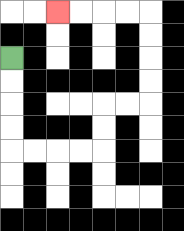{'start': '[0, 2]', 'end': '[2, 0]', 'path_directions': 'D,D,D,D,R,R,R,R,U,U,R,R,U,U,U,U,L,L,L,L', 'path_coordinates': '[[0, 2], [0, 3], [0, 4], [0, 5], [0, 6], [1, 6], [2, 6], [3, 6], [4, 6], [4, 5], [4, 4], [5, 4], [6, 4], [6, 3], [6, 2], [6, 1], [6, 0], [5, 0], [4, 0], [3, 0], [2, 0]]'}